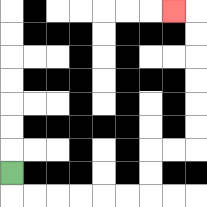{'start': '[0, 7]', 'end': '[7, 0]', 'path_directions': 'D,R,R,R,R,R,R,U,U,R,R,U,U,U,U,U,U,L', 'path_coordinates': '[[0, 7], [0, 8], [1, 8], [2, 8], [3, 8], [4, 8], [5, 8], [6, 8], [6, 7], [6, 6], [7, 6], [8, 6], [8, 5], [8, 4], [8, 3], [8, 2], [8, 1], [8, 0], [7, 0]]'}